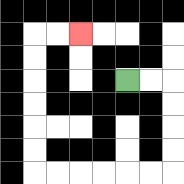{'start': '[5, 3]', 'end': '[3, 1]', 'path_directions': 'R,R,D,D,D,D,L,L,L,L,L,L,U,U,U,U,U,U,R,R', 'path_coordinates': '[[5, 3], [6, 3], [7, 3], [7, 4], [7, 5], [7, 6], [7, 7], [6, 7], [5, 7], [4, 7], [3, 7], [2, 7], [1, 7], [1, 6], [1, 5], [1, 4], [1, 3], [1, 2], [1, 1], [2, 1], [3, 1]]'}